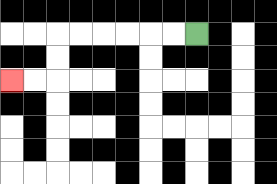{'start': '[8, 1]', 'end': '[0, 3]', 'path_directions': 'L,L,L,L,L,L,D,D,L,L', 'path_coordinates': '[[8, 1], [7, 1], [6, 1], [5, 1], [4, 1], [3, 1], [2, 1], [2, 2], [2, 3], [1, 3], [0, 3]]'}